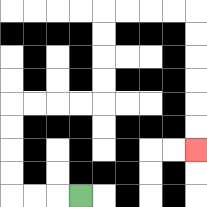{'start': '[3, 8]', 'end': '[8, 6]', 'path_directions': 'L,L,L,U,U,U,U,R,R,R,R,U,U,U,U,R,R,R,R,D,D,D,D,D,D', 'path_coordinates': '[[3, 8], [2, 8], [1, 8], [0, 8], [0, 7], [0, 6], [0, 5], [0, 4], [1, 4], [2, 4], [3, 4], [4, 4], [4, 3], [4, 2], [4, 1], [4, 0], [5, 0], [6, 0], [7, 0], [8, 0], [8, 1], [8, 2], [8, 3], [8, 4], [8, 5], [8, 6]]'}